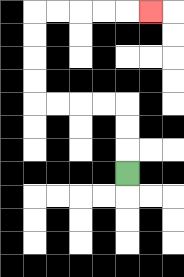{'start': '[5, 7]', 'end': '[6, 0]', 'path_directions': 'U,U,U,L,L,L,L,U,U,U,U,R,R,R,R,R', 'path_coordinates': '[[5, 7], [5, 6], [5, 5], [5, 4], [4, 4], [3, 4], [2, 4], [1, 4], [1, 3], [1, 2], [1, 1], [1, 0], [2, 0], [3, 0], [4, 0], [5, 0], [6, 0]]'}